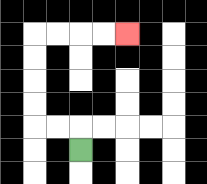{'start': '[3, 6]', 'end': '[5, 1]', 'path_directions': 'U,L,L,U,U,U,U,R,R,R,R', 'path_coordinates': '[[3, 6], [3, 5], [2, 5], [1, 5], [1, 4], [1, 3], [1, 2], [1, 1], [2, 1], [3, 1], [4, 1], [5, 1]]'}